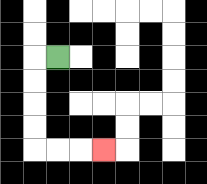{'start': '[2, 2]', 'end': '[4, 6]', 'path_directions': 'L,D,D,D,D,R,R,R', 'path_coordinates': '[[2, 2], [1, 2], [1, 3], [1, 4], [1, 5], [1, 6], [2, 6], [3, 6], [4, 6]]'}